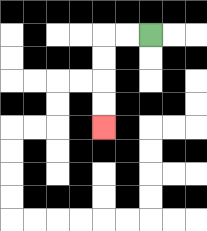{'start': '[6, 1]', 'end': '[4, 5]', 'path_directions': 'L,L,D,D,D,D', 'path_coordinates': '[[6, 1], [5, 1], [4, 1], [4, 2], [4, 3], [4, 4], [4, 5]]'}